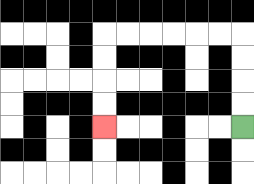{'start': '[10, 5]', 'end': '[4, 5]', 'path_directions': 'U,U,U,U,L,L,L,L,L,L,D,D,D,D', 'path_coordinates': '[[10, 5], [10, 4], [10, 3], [10, 2], [10, 1], [9, 1], [8, 1], [7, 1], [6, 1], [5, 1], [4, 1], [4, 2], [4, 3], [4, 4], [4, 5]]'}